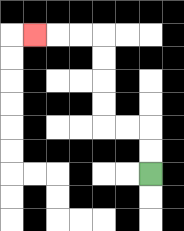{'start': '[6, 7]', 'end': '[1, 1]', 'path_directions': 'U,U,L,L,U,U,U,U,L,L,L', 'path_coordinates': '[[6, 7], [6, 6], [6, 5], [5, 5], [4, 5], [4, 4], [4, 3], [4, 2], [4, 1], [3, 1], [2, 1], [1, 1]]'}